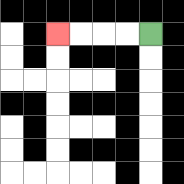{'start': '[6, 1]', 'end': '[2, 1]', 'path_directions': 'L,L,L,L', 'path_coordinates': '[[6, 1], [5, 1], [4, 1], [3, 1], [2, 1]]'}